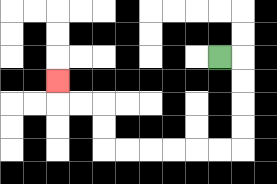{'start': '[9, 2]', 'end': '[2, 3]', 'path_directions': 'R,D,D,D,D,L,L,L,L,L,L,U,U,L,L,U', 'path_coordinates': '[[9, 2], [10, 2], [10, 3], [10, 4], [10, 5], [10, 6], [9, 6], [8, 6], [7, 6], [6, 6], [5, 6], [4, 6], [4, 5], [4, 4], [3, 4], [2, 4], [2, 3]]'}